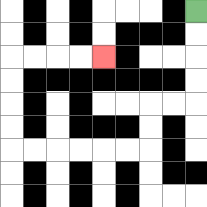{'start': '[8, 0]', 'end': '[4, 2]', 'path_directions': 'D,D,D,D,L,L,D,D,L,L,L,L,L,L,U,U,U,U,R,R,R,R', 'path_coordinates': '[[8, 0], [8, 1], [8, 2], [8, 3], [8, 4], [7, 4], [6, 4], [6, 5], [6, 6], [5, 6], [4, 6], [3, 6], [2, 6], [1, 6], [0, 6], [0, 5], [0, 4], [0, 3], [0, 2], [1, 2], [2, 2], [3, 2], [4, 2]]'}